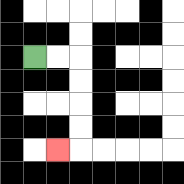{'start': '[1, 2]', 'end': '[2, 6]', 'path_directions': 'R,R,D,D,D,D,L', 'path_coordinates': '[[1, 2], [2, 2], [3, 2], [3, 3], [3, 4], [3, 5], [3, 6], [2, 6]]'}